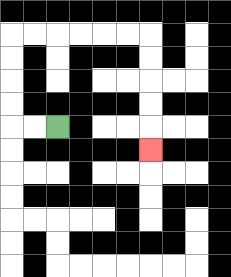{'start': '[2, 5]', 'end': '[6, 6]', 'path_directions': 'L,L,U,U,U,U,R,R,R,R,R,R,D,D,D,D,D', 'path_coordinates': '[[2, 5], [1, 5], [0, 5], [0, 4], [0, 3], [0, 2], [0, 1], [1, 1], [2, 1], [3, 1], [4, 1], [5, 1], [6, 1], [6, 2], [6, 3], [6, 4], [6, 5], [6, 6]]'}